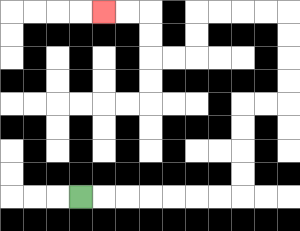{'start': '[3, 8]', 'end': '[4, 0]', 'path_directions': 'R,R,R,R,R,R,R,U,U,U,U,R,R,U,U,U,U,L,L,L,L,D,D,L,L,U,U,L,L', 'path_coordinates': '[[3, 8], [4, 8], [5, 8], [6, 8], [7, 8], [8, 8], [9, 8], [10, 8], [10, 7], [10, 6], [10, 5], [10, 4], [11, 4], [12, 4], [12, 3], [12, 2], [12, 1], [12, 0], [11, 0], [10, 0], [9, 0], [8, 0], [8, 1], [8, 2], [7, 2], [6, 2], [6, 1], [6, 0], [5, 0], [4, 0]]'}